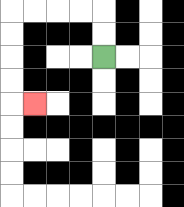{'start': '[4, 2]', 'end': '[1, 4]', 'path_directions': 'U,U,L,L,L,L,D,D,D,D,R', 'path_coordinates': '[[4, 2], [4, 1], [4, 0], [3, 0], [2, 0], [1, 0], [0, 0], [0, 1], [0, 2], [0, 3], [0, 4], [1, 4]]'}